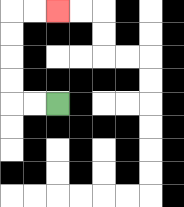{'start': '[2, 4]', 'end': '[2, 0]', 'path_directions': 'L,L,U,U,U,U,R,R', 'path_coordinates': '[[2, 4], [1, 4], [0, 4], [0, 3], [0, 2], [0, 1], [0, 0], [1, 0], [2, 0]]'}